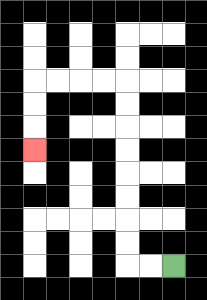{'start': '[7, 11]', 'end': '[1, 6]', 'path_directions': 'L,L,U,U,U,U,U,U,U,U,L,L,L,L,D,D,D', 'path_coordinates': '[[7, 11], [6, 11], [5, 11], [5, 10], [5, 9], [5, 8], [5, 7], [5, 6], [5, 5], [5, 4], [5, 3], [4, 3], [3, 3], [2, 3], [1, 3], [1, 4], [1, 5], [1, 6]]'}